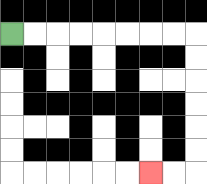{'start': '[0, 1]', 'end': '[6, 7]', 'path_directions': 'R,R,R,R,R,R,R,R,D,D,D,D,D,D,L,L', 'path_coordinates': '[[0, 1], [1, 1], [2, 1], [3, 1], [4, 1], [5, 1], [6, 1], [7, 1], [8, 1], [8, 2], [8, 3], [8, 4], [8, 5], [8, 6], [8, 7], [7, 7], [6, 7]]'}